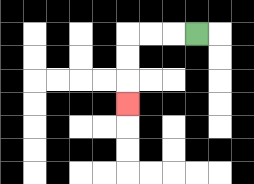{'start': '[8, 1]', 'end': '[5, 4]', 'path_directions': 'L,L,L,D,D,D', 'path_coordinates': '[[8, 1], [7, 1], [6, 1], [5, 1], [5, 2], [5, 3], [5, 4]]'}